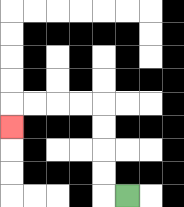{'start': '[5, 8]', 'end': '[0, 5]', 'path_directions': 'L,U,U,U,U,L,L,L,L,D', 'path_coordinates': '[[5, 8], [4, 8], [4, 7], [4, 6], [4, 5], [4, 4], [3, 4], [2, 4], [1, 4], [0, 4], [0, 5]]'}